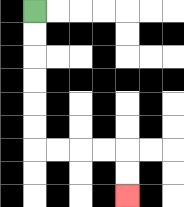{'start': '[1, 0]', 'end': '[5, 8]', 'path_directions': 'D,D,D,D,D,D,R,R,R,R,D,D', 'path_coordinates': '[[1, 0], [1, 1], [1, 2], [1, 3], [1, 4], [1, 5], [1, 6], [2, 6], [3, 6], [4, 6], [5, 6], [5, 7], [5, 8]]'}